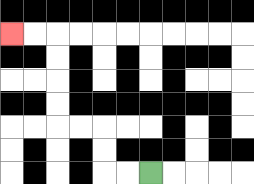{'start': '[6, 7]', 'end': '[0, 1]', 'path_directions': 'L,L,U,U,L,L,U,U,U,U,L,L', 'path_coordinates': '[[6, 7], [5, 7], [4, 7], [4, 6], [4, 5], [3, 5], [2, 5], [2, 4], [2, 3], [2, 2], [2, 1], [1, 1], [0, 1]]'}